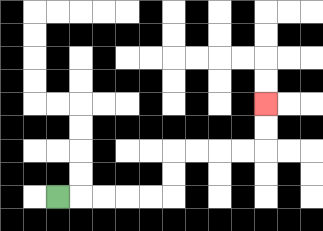{'start': '[2, 8]', 'end': '[11, 4]', 'path_directions': 'R,R,R,R,R,U,U,R,R,R,R,U,U', 'path_coordinates': '[[2, 8], [3, 8], [4, 8], [5, 8], [6, 8], [7, 8], [7, 7], [7, 6], [8, 6], [9, 6], [10, 6], [11, 6], [11, 5], [11, 4]]'}